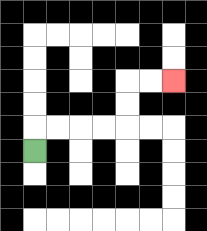{'start': '[1, 6]', 'end': '[7, 3]', 'path_directions': 'U,R,R,R,R,U,U,R,R', 'path_coordinates': '[[1, 6], [1, 5], [2, 5], [3, 5], [4, 5], [5, 5], [5, 4], [5, 3], [6, 3], [7, 3]]'}